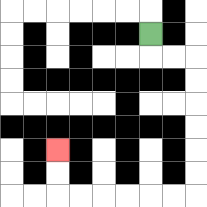{'start': '[6, 1]', 'end': '[2, 6]', 'path_directions': 'D,R,R,D,D,D,D,D,D,L,L,L,L,L,L,U,U', 'path_coordinates': '[[6, 1], [6, 2], [7, 2], [8, 2], [8, 3], [8, 4], [8, 5], [8, 6], [8, 7], [8, 8], [7, 8], [6, 8], [5, 8], [4, 8], [3, 8], [2, 8], [2, 7], [2, 6]]'}